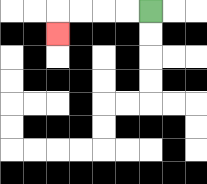{'start': '[6, 0]', 'end': '[2, 1]', 'path_directions': 'L,L,L,L,D', 'path_coordinates': '[[6, 0], [5, 0], [4, 0], [3, 0], [2, 0], [2, 1]]'}